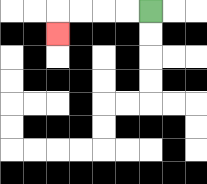{'start': '[6, 0]', 'end': '[2, 1]', 'path_directions': 'L,L,L,L,D', 'path_coordinates': '[[6, 0], [5, 0], [4, 0], [3, 0], [2, 0], [2, 1]]'}